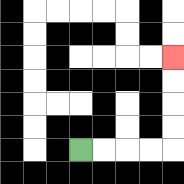{'start': '[3, 6]', 'end': '[7, 2]', 'path_directions': 'R,R,R,R,U,U,U,U', 'path_coordinates': '[[3, 6], [4, 6], [5, 6], [6, 6], [7, 6], [7, 5], [7, 4], [7, 3], [7, 2]]'}